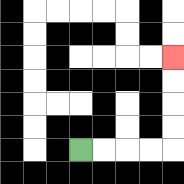{'start': '[3, 6]', 'end': '[7, 2]', 'path_directions': 'R,R,R,R,U,U,U,U', 'path_coordinates': '[[3, 6], [4, 6], [5, 6], [6, 6], [7, 6], [7, 5], [7, 4], [7, 3], [7, 2]]'}